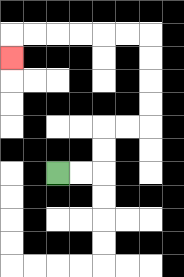{'start': '[2, 7]', 'end': '[0, 2]', 'path_directions': 'R,R,U,U,R,R,U,U,U,U,L,L,L,L,L,L,D', 'path_coordinates': '[[2, 7], [3, 7], [4, 7], [4, 6], [4, 5], [5, 5], [6, 5], [6, 4], [6, 3], [6, 2], [6, 1], [5, 1], [4, 1], [3, 1], [2, 1], [1, 1], [0, 1], [0, 2]]'}